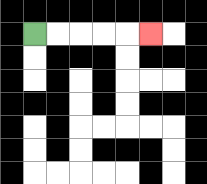{'start': '[1, 1]', 'end': '[6, 1]', 'path_directions': 'R,R,R,R,R', 'path_coordinates': '[[1, 1], [2, 1], [3, 1], [4, 1], [5, 1], [6, 1]]'}